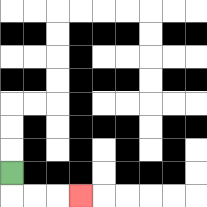{'start': '[0, 7]', 'end': '[3, 8]', 'path_directions': 'D,R,R,R', 'path_coordinates': '[[0, 7], [0, 8], [1, 8], [2, 8], [3, 8]]'}